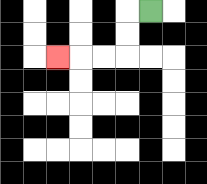{'start': '[6, 0]', 'end': '[2, 2]', 'path_directions': 'L,D,D,L,L,L', 'path_coordinates': '[[6, 0], [5, 0], [5, 1], [5, 2], [4, 2], [3, 2], [2, 2]]'}